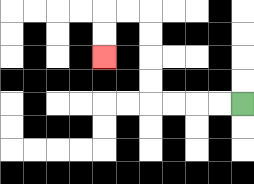{'start': '[10, 4]', 'end': '[4, 2]', 'path_directions': 'L,L,L,L,U,U,U,U,L,L,D,D', 'path_coordinates': '[[10, 4], [9, 4], [8, 4], [7, 4], [6, 4], [6, 3], [6, 2], [6, 1], [6, 0], [5, 0], [4, 0], [4, 1], [4, 2]]'}